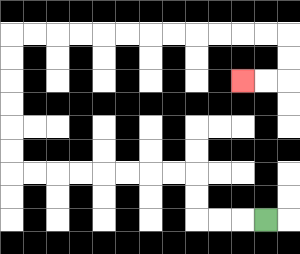{'start': '[11, 9]', 'end': '[10, 3]', 'path_directions': 'L,L,L,U,U,L,L,L,L,L,L,L,L,U,U,U,U,U,U,R,R,R,R,R,R,R,R,R,R,R,R,D,D,L,L', 'path_coordinates': '[[11, 9], [10, 9], [9, 9], [8, 9], [8, 8], [8, 7], [7, 7], [6, 7], [5, 7], [4, 7], [3, 7], [2, 7], [1, 7], [0, 7], [0, 6], [0, 5], [0, 4], [0, 3], [0, 2], [0, 1], [1, 1], [2, 1], [3, 1], [4, 1], [5, 1], [6, 1], [7, 1], [8, 1], [9, 1], [10, 1], [11, 1], [12, 1], [12, 2], [12, 3], [11, 3], [10, 3]]'}